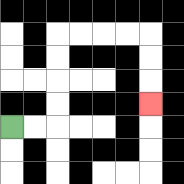{'start': '[0, 5]', 'end': '[6, 4]', 'path_directions': 'R,R,U,U,U,U,R,R,R,R,D,D,D', 'path_coordinates': '[[0, 5], [1, 5], [2, 5], [2, 4], [2, 3], [2, 2], [2, 1], [3, 1], [4, 1], [5, 1], [6, 1], [6, 2], [6, 3], [6, 4]]'}